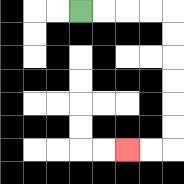{'start': '[3, 0]', 'end': '[5, 6]', 'path_directions': 'R,R,R,R,D,D,D,D,D,D,L,L', 'path_coordinates': '[[3, 0], [4, 0], [5, 0], [6, 0], [7, 0], [7, 1], [7, 2], [7, 3], [7, 4], [7, 5], [7, 6], [6, 6], [5, 6]]'}